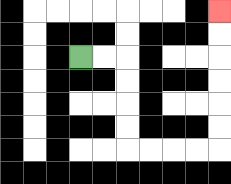{'start': '[3, 2]', 'end': '[9, 0]', 'path_directions': 'R,R,D,D,D,D,R,R,R,R,U,U,U,U,U,U', 'path_coordinates': '[[3, 2], [4, 2], [5, 2], [5, 3], [5, 4], [5, 5], [5, 6], [6, 6], [7, 6], [8, 6], [9, 6], [9, 5], [9, 4], [9, 3], [9, 2], [9, 1], [9, 0]]'}